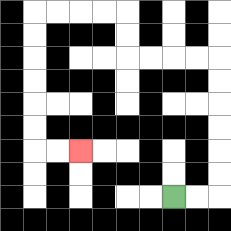{'start': '[7, 8]', 'end': '[3, 6]', 'path_directions': 'R,R,U,U,U,U,U,U,L,L,L,L,U,U,L,L,L,L,D,D,D,D,D,D,R,R', 'path_coordinates': '[[7, 8], [8, 8], [9, 8], [9, 7], [9, 6], [9, 5], [9, 4], [9, 3], [9, 2], [8, 2], [7, 2], [6, 2], [5, 2], [5, 1], [5, 0], [4, 0], [3, 0], [2, 0], [1, 0], [1, 1], [1, 2], [1, 3], [1, 4], [1, 5], [1, 6], [2, 6], [3, 6]]'}